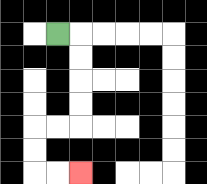{'start': '[2, 1]', 'end': '[3, 7]', 'path_directions': 'R,D,D,D,D,L,L,D,D,R,R', 'path_coordinates': '[[2, 1], [3, 1], [3, 2], [3, 3], [3, 4], [3, 5], [2, 5], [1, 5], [1, 6], [1, 7], [2, 7], [3, 7]]'}